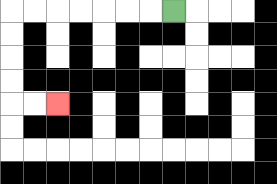{'start': '[7, 0]', 'end': '[2, 4]', 'path_directions': 'L,L,L,L,L,L,L,D,D,D,D,R,R', 'path_coordinates': '[[7, 0], [6, 0], [5, 0], [4, 0], [3, 0], [2, 0], [1, 0], [0, 0], [0, 1], [0, 2], [0, 3], [0, 4], [1, 4], [2, 4]]'}